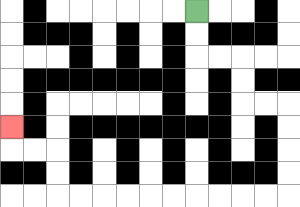{'start': '[8, 0]', 'end': '[0, 5]', 'path_directions': 'D,D,R,R,D,D,R,R,D,D,D,D,L,L,L,L,L,L,L,L,L,L,U,U,L,L,U', 'path_coordinates': '[[8, 0], [8, 1], [8, 2], [9, 2], [10, 2], [10, 3], [10, 4], [11, 4], [12, 4], [12, 5], [12, 6], [12, 7], [12, 8], [11, 8], [10, 8], [9, 8], [8, 8], [7, 8], [6, 8], [5, 8], [4, 8], [3, 8], [2, 8], [2, 7], [2, 6], [1, 6], [0, 6], [0, 5]]'}